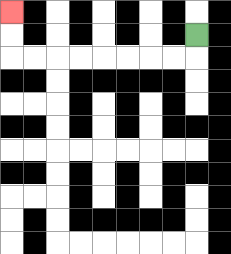{'start': '[8, 1]', 'end': '[0, 0]', 'path_directions': 'D,L,L,L,L,L,L,L,L,U,U', 'path_coordinates': '[[8, 1], [8, 2], [7, 2], [6, 2], [5, 2], [4, 2], [3, 2], [2, 2], [1, 2], [0, 2], [0, 1], [0, 0]]'}